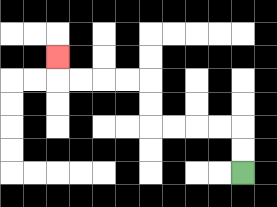{'start': '[10, 7]', 'end': '[2, 2]', 'path_directions': 'U,U,L,L,L,L,U,U,L,L,L,L,U', 'path_coordinates': '[[10, 7], [10, 6], [10, 5], [9, 5], [8, 5], [7, 5], [6, 5], [6, 4], [6, 3], [5, 3], [4, 3], [3, 3], [2, 3], [2, 2]]'}